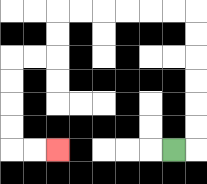{'start': '[7, 6]', 'end': '[2, 6]', 'path_directions': 'R,U,U,U,U,U,U,L,L,L,L,L,L,D,D,L,L,D,D,D,D,R,R', 'path_coordinates': '[[7, 6], [8, 6], [8, 5], [8, 4], [8, 3], [8, 2], [8, 1], [8, 0], [7, 0], [6, 0], [5, 0], [4, 0], [3, 0], [2, 0], [2, 1], [2, 2], [1, 2], [0, 2], [0, 3], [0, 4], [0, 5], [0, 6], [1, 6], [2, 6]]'}